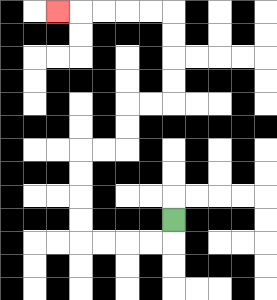{'start': '[7, 9]', 'end': '[2, 0]', 'path_directions': 'D,L,L,L,L,U,U,U,U,R,R,U,U,R,R,U,U,U,U,L,L,L,L,L', 'path_coordinates': '[[7, 9], [7, 10], [6, 10], [5, 10], [4, 10], [3, 10], [3, 9], [3, 8], [3, 7], [3, 6], [4, 6], [5, 6], [5, 5], [5, 4], [6, 4], [7, 4], [7, 3], [7, 2], [7, 1], [7, 0], [6, 0], [5, 0], [4, 0], [3, 0], [2, 0]]'}